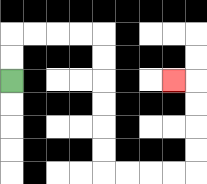{'start': '[0, 3]', 'end': '[7, 3]', 'path_directions': 'U,U,R,R,R,R,D,D,D,D,D,D,R,R,R,R,U,U,U,U,L', 'path_coordinates': '[[0, 3], [0, 2], [0, 1], [1, 1], [2, 1], [3, 1], [4, 1], [4, 2], [4, 3], [4, 4], [4, 5], [4, 6], [4, 7], [5, 7], [6, 7], [7, 7], [8, 7], [8, 6], [8, 5], [8, 4], [8, 3], [7, 3]]'}